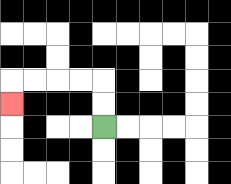{'start': '[4, 5]', 'end': '[0, 4]', 'path_directions': 'U,U,L,L,L,L,D', 'path_coordinates': '[[4, 5], [4, 4], [4, 3], [3, 3], [2, 3], [1, 3], [0, 3], [0, 4]]'}